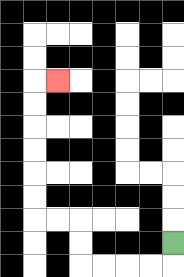{'start': '[7, 10]', 'end': '[2, 3]', 'path_directions': 'D,L,L,L,L,U,U,L,L,U,U,U,U,U,U,R', 'path_coordinates': '[[7, 10], [7, 11], [6, 11], [5, 11], [4, 11], [3, 11], [3, 10], [3, 9], [2, 9], [1, 9], [1, 8], [1, 7], [1, 6], [1, 5], [1, 4], [1, 3], [2, 3]]'}